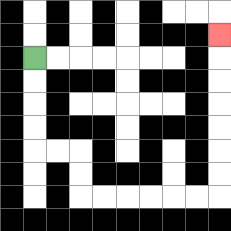{'start': '[1, 2]', 'end': '[9, 1]', 'path_directions': 'D,D,D,D,R,R,D,D,R,R,R,R,R,R,U,U,U,U,U,U,U', 'path_coordinates': '[[1, 2], [1, 3], [1, 4], [1, 5], [1, 6], [2, 6], [3, 6], [3, 7], [3, 8], [4, 8], [5, 8], [6, 8], [7, 8], [8, 8], [9, 8], [9, 7], [9, 6], [9, 5], [9, 4], [9, 3], [9, 2], [9, 1]]'}